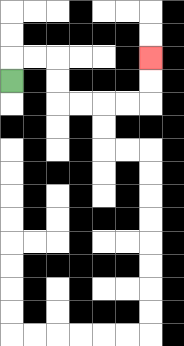{'start': '[0, 3]', 'end': '[6, 2]', 'path_directions': 'U,R,R,D,D,R,R,R,R,U,U', 'path_coordinates': '[[0, 3], [0, 2], [1, 2], [2, 2], [2, 3], [2, 4], [3, 4], [4, 4], [5, 4], [6, 4], [6, 3], [6, 2]]'}